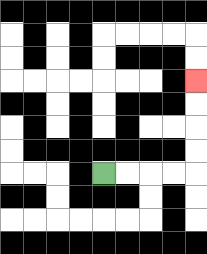{'start': '[4, 7]', 'end': '[8, 3]', 'path_directions': 'R,R,R,R,U,U,U,U', 'path_coordinates': '[[4, 7], [5, 7], [6, 7], [7, 7], [8, 7], [8, 6], [8, 5], [8, 4], [8, 3]]'}